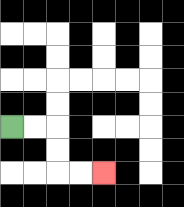{'start': '[0, 5]', 'end': '[4, 7]', 'path_directions': 'R,R,D,D,R,R', 'path_coordinates': '[[0, 5], [1, 5], [2, 5], [2, 6], [2, 7], [3, 7], [4, 7]]'}